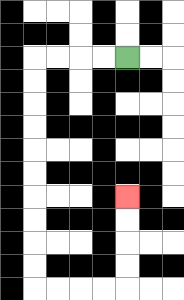{'start': '[5, 2]', 'end': '[5, 8]', 'path_directions': 'L,L,L,L,D,D,D,D,D,D,D,D,D,D,R,R,R,R,U,U,U,U', 'path_coordinates': '[[5, 2], [4, 2], [3, 2], [2, 2], [1, 2], [1, 3], [1, 4], [1, 5], [1, 6], [1, 7], [1, 8], [1, 9], [1, 10], [1, 11], [1, 12], [2, 12], [3, 12], [4, 12], [5, 12], [5, 11], [5, 10], [5, 9], [5, 8]]'}